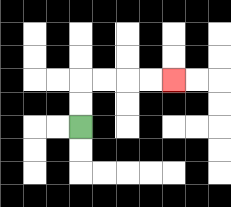{'start': '[3, 5]', 'end': '[7, 3]', 'path_directions': 'U,U,R,R,R,R', 'path_coordinates': '[[3, 5], [3, 4], [3, 3], [4, 3], [5, 3], [6, 3], [7, 3]]'}